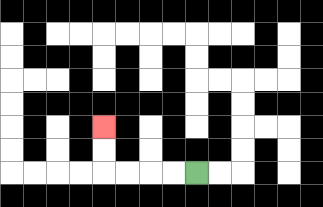{'start': '[8, 7]', 'end': '[4, 5]', 'path_directions': 'L,L,L,L,U,U', 'path_coordinates': '[[8, 7], [7, 7], [6, 7], [5, 7], [4, 7], [4, 6], [4, 5]]'}